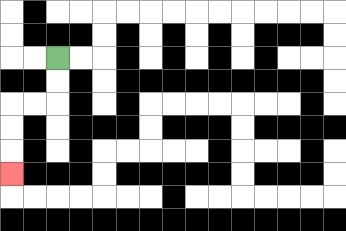{'start': '[2, 2]', 'end': '[0, 7]', 'path_directions': 'D,D,L,L,D,D,D', 'path_coordinates': '[[2, 2], [2, 3], [2, 4], [1, 4], [0, 4], [0, 5], [0, 6], [0, 7]]'}